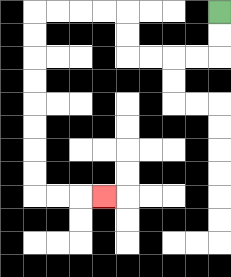{'start': '[9, 0]', 'end': '[4, 8]', 'path_directions': 'D,D,L,L,L,L,U,U,L,L,L,L,D,D,D,D,D,D,D,D,R,R,R', 'path_coordinates': '[[9, 0], [9, 1], [9, 2], [8, 2], [7, 2], [6, 2], [5, 2], [5, 1], [5, 0], [4, 0], [3, 0], [2, 0], [1, 0], [1, 1], [1, 2], [1, 3], [1, 4], [1, 5], [1, 6], [1, 7], [1, 8], [2, 8], [3, 8], [4, 8]]'}